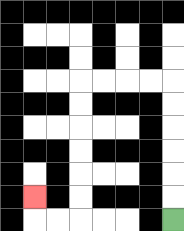{'start': '[7, 9]', 'end': '[1, 8]', 'path_directions': 'U,U,U,U,U,U,L,L,L,L,D,D,D,D,D,D,L,L,U', 'path_coordinates': '[[7, 9], [7, 8], [7, 7], [7, 6], [7, 5], [7, 4], [7, 3], [6, 3], [5, 3], [4, 3], [3, 3], [3, 4], [3, 5], [3, 6], [3, 7], [3, 8], [3, 9], [2, 9], [1, 9], [1, 8]]'}